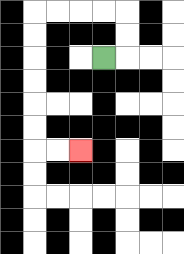{'start': '[4, 2]', 'end': '[3, 6]', 'path_directions': 'R,U,U,L,L,L,L,D,D,D,D,D,D,R,R', 'path_coordinates': '[[4, 2], [5, 2], [5, 1], [5, 0], [4, 0], [3, 0], [2, 0], [1, 0], [1, 1], [1, 2], [1, 3], [1, 4], [1, 5], [1, 6], [2, 6], [3, 6]]'}